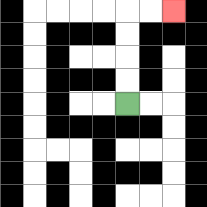{'start': '[5, 4]', 'end': '[7, 0]', 'path_directions': 'U,U,U,U,R,R', 'path_coordinates': '[[5, 4], [5, 3], [5, 2], [5, 1], [5, 0], [6, 0], [7, 0]]'}